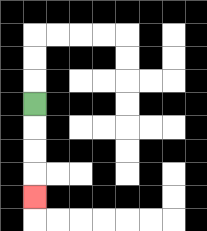{'start': '[1, 4]', 'end': '[1, 8]', 'path_directions': 'D,D,D,D', 'path_coordinates': '[[1, 4], [1, 5], [1, 6], [1, 7], [1, 8]]'}